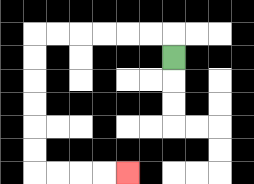{'start': '[7, 2]', 'end': '[5, 7]', 'path_directions': 'U,L,L,L,L,L,L,D,D,D,D,D,D,R,R,R,R', 'path_coordinates': '[[7, 2], [7, 1], [6, 1], [5, 1], [4, 1], [3, 1], [2, 1], [1, 1], [1, 2], [1, 3], [1, 4], [1, 5], [1, 6], [1, 7], [2, 7], [3, 7], [4, 7], [5, 7]]'}